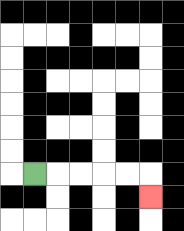{'start': '[1, 7]', 'end': '[6, 8]', 'path_directions': 'R,R,R,R,R,D', 'path_coordinates': '[[1, 7], [2, 7], [3, 7], [4, 7], [5, 7], [6, 7], [6, 8]]'}